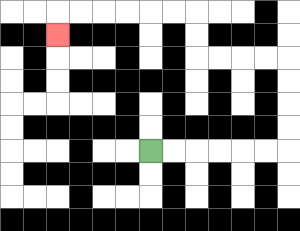{'start': '[6, 6]', 'end': '[2, 1]', 'path_directions': 'R,R,R,R,R,R,U,U,U,U,L,L,L,L,U,U,L,L,L,L,L,L,D', 'path_coordinates': '[[6, 6], [7, 6], [8, 6], [9, 6], [10, 6], [11, 6], [12, 6], [12, 5], [12, 4], [12, 3], [12, 2], [11, 2], [10, 2], [9, 2], [8, 2], [8, 1], [8, 0], [7, 0], [6, 0], [5, 0], [4, 0], [3, 0], [2, 0], [2, 1]]'}